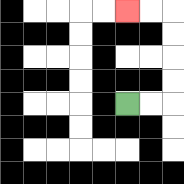{'start': '[5, 4]', 'end': '[5, 0]', 'path_directions': 'R,R,U,U,U,U,L,L', 'path_coordinates': '[[5, 4], [6, 4], [7, 4], [7, 3], [7, 2], [7, 1], [7, 0], [6, 0], [5, 0]]'}